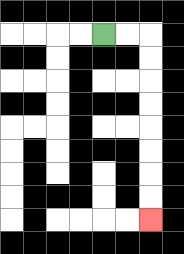{'start': '[4, 1]', 'end': '[6, 9]', 'path_directions': 'R,R,D,D,D,D,D,D,D,D', 'path_coordinates': '[[4, 1], [5, 1], [6, 1], [6, 2], [6, 3], [6, 4], [6, 5], [6, 6], [6, 7], [6, 8], [6, 9]]'}